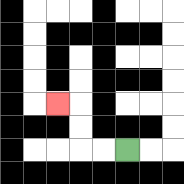{'start': '[5, 6]', 'end': '[2, 4]', 'path_directions': 'L,L,U,U,L', 'path_coordinates': '[[5, 6], [4, 6], [3, 6], [3, 5], [3, 4], [2, 4]]'}